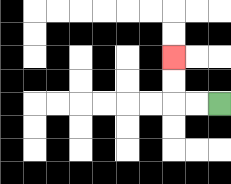{'start': '[9, 4]', 'end': '[7, 2]', 'path_directions': 'L,L,U,U', 'path_coordinates': '[[9, 4], [8, 4], [7, 4], [7, 3], [7, 2]]'}